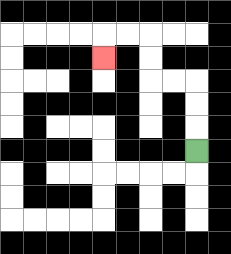{'start': '[8, 6]', 'end': '[4, 2]', 'path_directions': 'U,U,U,L,L,U,U,L,L,D', 'path_coordinates': '[[8, 6], [8, 5], [8, 4], [8, 3], [7, 3], [6, 3], [6, 2], [6, 1], [5, 1], [4, 1], [4, 2]]'}